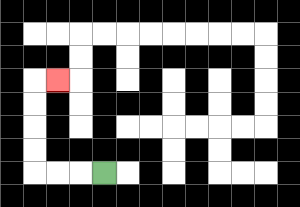{'start': '[4, 7]', 'end': '[2, 3]', 'path_directions': 'L,L,L,U,U,U,U,R', 'path_coordinates': '[[4, 7], [3, 7], [2, 7], [1, 7], [1, 6], [1, 5], [1, 4], [1, 3], [2, 3]]'}